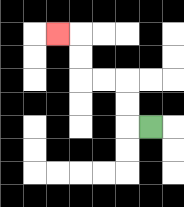{'start': '[6, 5]', 'end': '[2, 1]', 'path_directions': 'L,U,U,L,L,U,U,L', 'path_coordinates': '[[6, 5], [5, 5], [5, 4], [5, 3], [4, 3], [3, 3], [3, 2], [3, 1], [2, 1]]'}